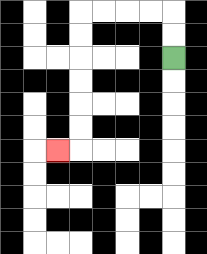{'start': '[7, 2]', 'end': '[2, 6]', 'path_directions': 'U,U,L,L,L,L,D,D,D,D,D,D,L', 'path_coordinates': '[[7, 2], [7, 1], [7, 0], [6, 0], [5, 0], [4, 0], [3, 0], [3, 1], [3, 2], [3, 3], [3, 4], [3, 5], [3, 6], [2, 6]]'}